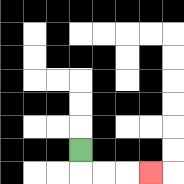{'start': '[3, 6]', 'end': '[6, 7]', 'path_directions': 'D,R,R,R', 'path_coordinates': '[[3, 6], [3, 7], [4, 7], [5, 7], [6, 7]]'}